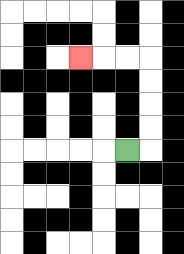{'start': '[5, 6]', 'end': '[3, 2]', 'path_directions': 'R,U,U,U,U,L,L,L', 'path_coordinates': '[[5, 6], [6, 6], [6, 5], [6, 4], [6, 3], [6, 2], [5, 2], [4, 2], [3, 2]]'}